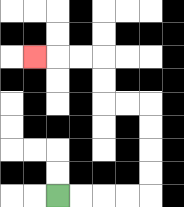{'start': '[2, 8]', 'end': '[1, 2]', 'path_directions': 'R,R,R,R,U,U,U,U,L,L,U,U,L,L,L', 'path_coordinates': '[[2, 8], [3, 8], [4, 8], [5, 8], [6, 8], [6, 7], [6, 6], [6, 5], [6, 4], [5, 4], [4, 4], [4, 3], [4, 2], [3, 2], [2, 2], [1, 2]]'}